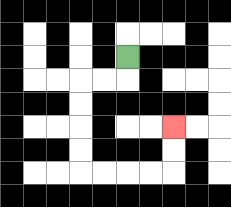{'start': '[5, 2]', 'end': '[7, 5]', 'path_directions': 'D,L,L,D,D,D,D,R,R,R,R,U,U', 'path_coordinates': '[[5, 2], [5, 3], [4, 3], [3, 3], [3, 4], [3, 5], [3, 6], [3, 7], [4, 7], [5, 7], [6, 7], [7, 7], [7, 6], [7, 5]]'}